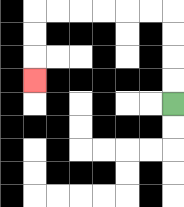{'start': '[7, 4]', 'end': '[1, 3]', 'path_directions': 'U,U,U,U,L,L,L,L,L,L,D,D,D', 'path_coordinates': '[[7, 4], [7, 3], [7, 2], [7, 1], [7, 0], [6, 0], [5, 0], [4, 0], [3, 0], [2, 0], [1, 0], [1, 1], [1, 2], [1, 3]]'}